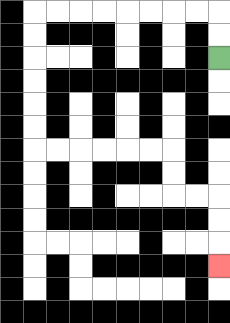{'start': '[9, 2]', 'end': '[9, 11]', 'path_directions': 'U,U,L,L,L,L,L,L,L,L,D,D,D,D,D,D,R,R,R,R,R,R,D,D,R,R,D,D,D', 'path_coordinates': '[[9, 2], [9, 1], [9, 0], [8, 0], [7, 0], [6, 0], [5, 0], [4, 0], [3, 0], [2, 0], [1, 0], [1, 1], [1, 2], [1, 3], [1, 4], [1, 5], [1, 6], [2, 6], [3, 6], [4, 6], [5, 6], [6, 6], [7, 6], [7, 7], [7, 8], [8, 8], [9, 8], [9, 9], [9, 10], [9, 11]]'}